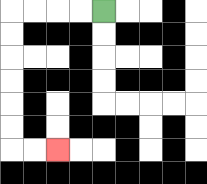{'start': '[4, 0]', 'end': '[2, 6]', 'path_directions': 'L,L,L,L,D,D,D,D,D,D,R,R', 'path_coordinates': '[[4, 0], [3, 0], [2, 0], [1, 0], [0, 0], [0, 1], [0, 2], [0, 3], [0, 4], [0, 5], [0, 6], [1, 6], [2, 6]]'}